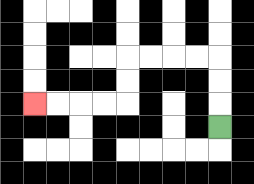{'start': '[9, 5]', 'end': '[1, 4]', 'path_directions': 'U,U,U,L,L,L,L,D,D,L,L,L,L', 'path_coordinates': '[[9, 5], [9, 4], [9, 3], [9, 2], [8, 2], [7, 2], [6, 2], [5, 2], [5, 3], [5, 4], [4, 4], [3, 4], [2, 4], [1, 4]]'}